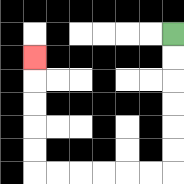{'start': '[7, 1]', 'end': '[1, 2]', 'path_directions': 'D,D,D,D,D,D,L,L,L,L,L,L,U,U,U,U,U', 'path_coordinates': '[[7, 1], [7, 2], [7, 3], [7, 4], [7, 5], [7, 6], [7, 7], [6, 7], [5, 7], [4, 7], [3, 7], [2, 7], [1, 7], [1, 6], [1, 5], [1, 4], [1, 3], [1, 2]]'}